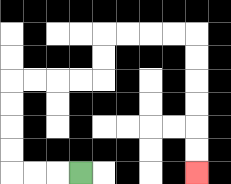{'start': '[3, 7]', 'end': '[8, 7]', 'path_directions': 'L,L,L,U,U,U,U,R,R,R,R,U,U,R,R,R,R,D,D,D,D,D,D', 'path_coordinates': '[[3, 7], [2, 7], [1, 7], [0, 7], [0, 6], [0, 5], [0, 4], [0, 3], [1, 3], [2, 3], [3, 3], [4, 3], [4, 2], [4, 1], [5, 1], [6, 1], [7, 1], [8, 1], [8, 2], [8, 3], [8, 4], [8, 5], [8, 6], [8, 7]]'}